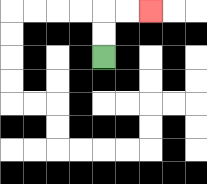{'start': '[4, 2]', 'end': '[6, 0]', 'path_directions': 'U,U,R,R', 'path_coordinates': '[[4, 2], [4, 1], [4, 0], [5, 0], [6, 0]]'}